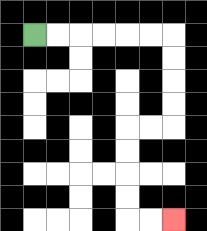{'start': '[1, 1]', 'end': '[7, 9]', 'path_directions': 'R,R,R,R,R,R,D,D,D,D,L,L,D,D,D,D,R,R', 'path_coordinates': '[[1, 1], [2, 1], [3, 1], [4, 1], [5, 1], [6, 1], [7, 1], [7, 2], [7, 3], [7, 4], [7, 5], [6, 5], [5, 5], [5, 6], [5, 7], [5, 8], [5, 9], [6, 9], [7, 9]]'}